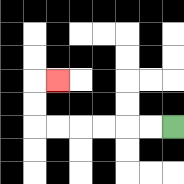{'start': '[7, 5]', 'end': '[2, 3]', 'path_directions': 'L,L,L,L,L,L,U,U,R', 'path_coordinates': '[[7, 5], [6, 5], [5, 5], [4, 5], [3, 5], [2, 5], [1, 5], [1, 4], [1, 3], [2, 3]]'}